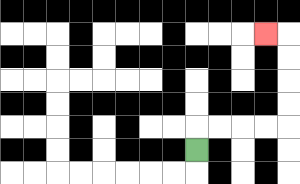{'start': '[8, 6]', 'end': '[11, 1]', 'path_directions': 'U,R,R,R,R,U,U,U,U,L', 'path_coordinates': '[[8, 6], [8, 5], [9, 5], [10, 5], [11, 5], [12, 5], [12, 4], [12, 3], [12, 2], [12, 1], [11, 1]]'}